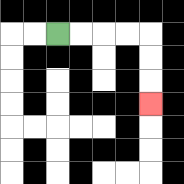{'start': '[2, 1]', 'end': '[6, 4]', 'path_directions': 'R,R,R,R,D,D,D', 'path_coordinates': '[[2, 1], [3, 1], [4, 1], [5, 1], [6, 1], [6, 2], [6, 3], [6, 4]]'}